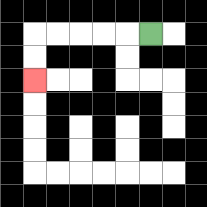{'start': '[6, 1]', 'end': '[1, 3]', 'path_directions': 'L,L,L,L,L,D,D', 'path_coordinates': '[[6, 1], [5, 1], [4, 1], [3, 1], [2, 1], [1, 1], [1, 2], [1, 3]]'}